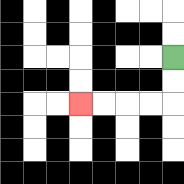{'start': '[7, 2]', 'end': '[3, 4]', 'path_directions': 'D,D,L,L,L,L', 'path_coordinates': '[[7, 2], [7, 3], [7, 4], [6, 4], [5, 4], [4, 4], [3, 4]]'}